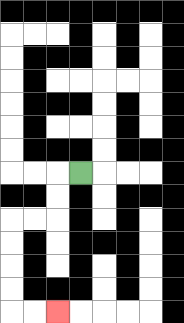{'start': '[3, 7]', 'end': '[2, 13]', 'path_directions': 'L,D,D,L,L,D,D,D,D,R,R', 'path_coordinates': '[[3, 7], [2, 7], [2, 8], [2, 9], [1, 9], [0, 9], [0, 10], [0, 11], [0, 12], [0, 13], [1, 13], [2, 13]]'}